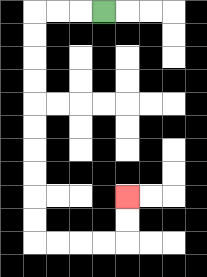{'start': '[4, 0]', 'end': '[5, 8]', 'path_directions': 'L,L,L,D,D,D,D,D,D,D,D,D,D,R,R,R,R,U,U', 'path_coordinates': '[[4, 0], [3, 0], [2, 0], [1, 0], [1, 1], [1, 2], [1, 3], [1, 4], [1, 5], [1, 6], [1, 7], [1, 8], [1, 9], [1, 10], [2, 10], [3, 10], [4, 10], [5, 10], [5, 9], [5, 8]]'}